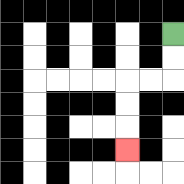{'start': '[7, 1]', 'end': '[5, 6]', 'path_directions': 'D,D,L,L,D,D,D', 'path_coordinates': '[[7, 1], [7, 2], [7, 3], [6, 3], [5, 3], [5, 4], [5, 5], [5, 6]]'}